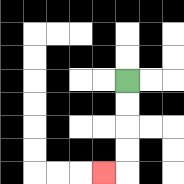{'start': '[5, 3]', 'end': '[4, 7]', 'path_directions': 'D,D,D,D,L', 'path_coordinates': '[[5, 3], [5, 4], [5, 5], [5, 6], [5, 7], [4, 7]]'}